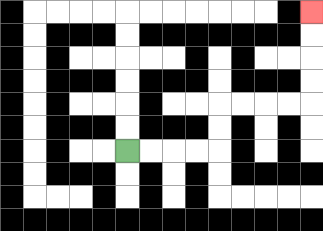{'start': '[5, 6]', 'end': '[13, 0]', 'path_directions': 'R,R,R,R,U,U,R,R,R,R,U,U,U,U', 'path_coordinates': '[[5, 6], [6, 6], [7, 6], [8, 6], [9, 6], [9, 5], [9, 4], [10, 4], [11, 4], [12, 4], [13, 4], [13, 3], [13, 2], [13, 1], [13, 0]]'}